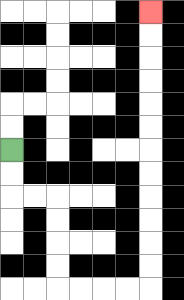{'start': '[0, 6]', 'end': '[6, 0]', 'path_directions': 'D,D,R,R,D,D,D,D,R,R,R,R,U,U,U,U,U,U,U,U,U,U,U,U', 'path_coordinates': '[[0, 6], [0, 7], [0, 8], [1, 8], [2, 8], [2, 9], [2, 10], [2, 11], [2, 12], [3, 12], [4, 12], [5, 12], [6, 12], [6, 11], [6, 10], [6, 9], [6, 8], [6, 7], [6, 6], [6, 5], [6, 4], [6, 3], [6, 2], [6, 1], [6, 0]]'}